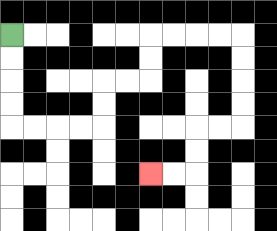{'start': '[0, 1]', 'end': '[6, 7]', 'path_directions': 'D,D,D,D,R,R,R,R,U,U,R,R,U,U,R,R,R,R,D,D,D,D,L,L,D,D,L,L', 'path_coordinates': '[[0, 1], [0, 2], [0, 3], [0, 4], [0, 5], [1, 5], [2, 5], [3, 5], [4, 5], [4, 4], [4, 3], [5, 3], [6, 3], [6, 2], [6, 1], [7, 1], [8, 1], [9, 1], [10, 1], [10, 2], [10, 3], [10, 4], [10, 5], [9, 5], [8, 5], [8, 6], [8, 7], [7, 7], [6, 7]]'}